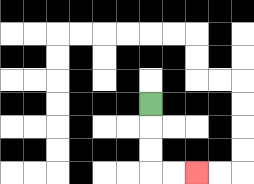{'start': '[6, 4]', 'end': '[8, 7]', 'path_directions': 'D,D,D,R,R', 'path_coordinates': '[[6, 4], [6, 5], [6, 6], [6, 7], [7, 7], [8, 7]]'}